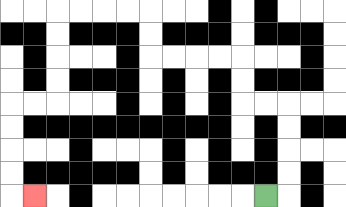{'start': '[11, 8]', 'end': '[1, 8]', 'path_directions': 'R,U,U,U,U,L,L,U,U,L,L,L,L,U,U,L,L,L,L,D,D,D,D,L,L,D,D,D,D,R', 'path_coordinates': '[[11, 8], [12, 8], [12, 7], [12, 6], [12, 5], [12, 4], [11, 4], [10, 4], [10, 3], [10, 2], [9, 2], [8, 2], [7, 2], [6, 2], [6, 1], [6, 0], [5, 0], [4, 0], [3, 0], [2, 0], [2, 1], [2, 2], [2, 3], [2, 4], [1, 4], [0, 4], [0, 5], [0, 6], [0, 7], [0, 8], [1, 8]]'}